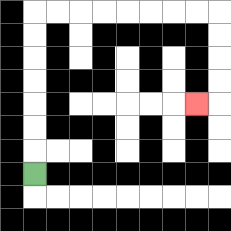{'start': '[1, 7]', 'end': '[8, 4]', 'path_directions': 'U,U,U,U,U,U,U,R,R,R,R,R,R,R,R,D,D,D,D,L', 'path_coordinates': '[[1, 7], [1, 6], [1, 5], [1, 4], [1, 3], [1, 2], [1, 1], [1, 0], [2, 0], [3, 0], [4, 0], [5, 0], [6, 0], [7, 0], [8, 0], [9, 0], [9, 1], [9, 2], [9, 3], [9, 4], [8, 4]]'}